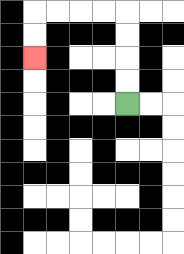{'start': '[5, 4]', 'end': '[1, 2]', 'path_directions': 'U,U,U,U,L,L,L,L,D,D', 'path_coordinates': '[[5, 4], [5, 3], [5, 2], [5, 1], [5, 0], [4, 0], [3, 0], [2, 0], [1, 0], [1, 1], [1, 2]]'}